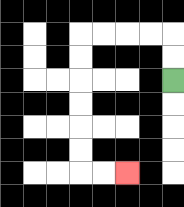{'start': '[7, 3]', 'end': '[5, 7]', 'path_directions': 'U,U,L,L,L,L,D,D,D,D,D,D,R,R', 'path_coordinates': '[[7, 3], [7, 2], [7, 1], [6, 1], [5, 1], [4, 1], [3, 1], [3, 2], [3, 3], [3, 4], [3, 5], [3, 6], [3, 7], [4, 7], [5, 7]]'}